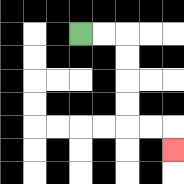{'start': '[3, 1]', 'end': '[7, 6]', 'path_directions': 'R,R,D,D,D,D,R,R,D', 'path_coordinates': '[[3, 1], [4, 1], [5, 1], [5, 2], [5, 3], [5, 4], [5, 5], [6, 5], [7, 5], [7, 6]]'}